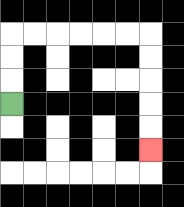{'start': '[0, 4]', 'end': '[6, 6]', 'path_directions': 'U,U,U,R,R,R,R,R,R,D,D,D,D,D', 'path_coordinates': '[[0, 4], [0, 3], [0, 2], [0, 1], [1, 1], [2, 1], [3, 1], [4, 1], [5, 1], [6, 1], [6, 2], [6, 3], [6, 4], [6, 5], [6, 6]]'}